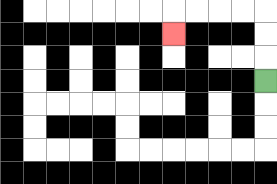{'start': '[11, 3]', 'end': '[7, 1]', 'path_directions': 'U,U,U,L,L,L,L,D', 'path_coordinates': '[[11, 3], [11, 2], [11, 1], [11, 0], [10, 0], [9, 0], [8, 0], [7, 0], [7, 1]]'}